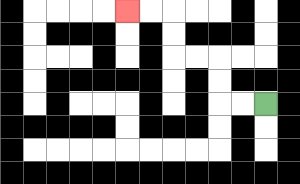{'start': '[11, 4]', 'end': '[5, 0]', 'path_directions': 'L,L,U,U,L,L,U,U,L,L', 'path_coordinates': '[[11, 4], [10, 4], [9, 4], [9, 3], [9, 2], [8, 2], [7, 2], [7, 1], [7, 0], [6, 0], [5, 0]]'}